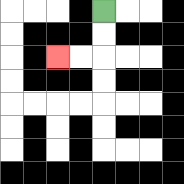{'start': '[4, 0]', 'end': '[2, 2]', 'path_directions': 'D,D,L,L', 'path_coordinates': '[[4, 0], [4, 1], [4, 2], [3, 2], [2, 2]]'}